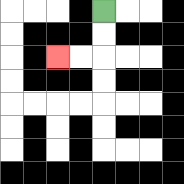{'start': '[4, 0]', 'end': '[2, 2]', 'path_directions': 'D,D,L,L', 'path_coordinates': '[[4, 0], [4, 1], [4, 2], [3, 2], [2, 2]]'}